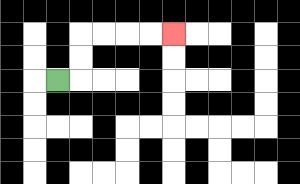{'start': '[2, 3]', 'end': '[7, 1]', 'path_directions': 'R,U,U,R,R,R,R', 'path_coordinates': '[[2, 3], [3, 3], [3, 2], [3, 1], [4, 1], [5, 1], [6, 1], [7, 1]]'}